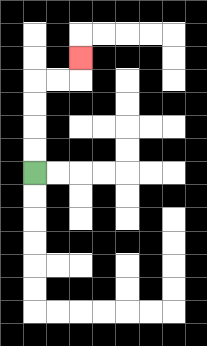{'start': '[1, 7]', 'end': '[3, 2]', 'path_directions': 'U,U,U,U,R,R,U', 'path_coordinates': '[[1, 7], [1, 6], [1, 5], [1, 4], [1, 3], [2, 3], [3, 3], [3, 2]]'}